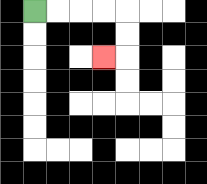{'start': '[1, 0]', 'end': '[4, 2]', 'path_directions': 'R,R,R,R,D,D,L', 'path_coordinates': '[[1, 0], [2, 0], [3, 0], [4, 0], [5, 0], [5, 1], [5, 2], [4, 2]]'}